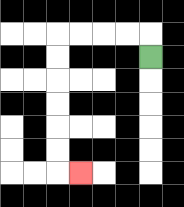{'start': '[6, 2]', 'end': '[3, 7]', 'path_directions': 'U,L,L,L,L,D,D,D,D,D,D,R', 'path_coordinates': '[[6, 2], [6, 1], [5, 1], [4, 1], [3, 1], [2, 1], [2, 2], [2, 3], [2, 4], [2, 5], [2, 6], [2, 7], [3, 7]]'}